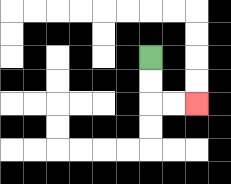{'start': '[6, 2]', 'end': '[8, 4]', 'path_directions': 'D,D,R,R', 'path_coordinates': '[[6, 2], [6, 3], [6, 4], [7, 4], [8, 4]]'}